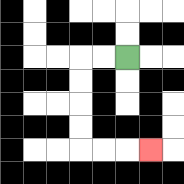{'start': '[5, 2]', 'end': '[6, 6]', 'path_directions': 'L,L,D,D,D,D,R,R,R', 'path_coordinates': '[[5, 2], [4, 2], [3, 2], [3, 3], [3, 4], [3, 5], [3, 6], [4, 6], [5, 6], [6, 6]]'}